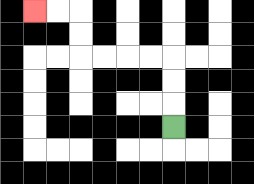{'start': '[7, 5]', 'end': '[1, 0]', 'path_directions': 'U,U,U,L,L,L,L,U,U,L,L', 'path_coordinates': '[[7, 5], [7, 4], [7, 3], [7, 2], [6, 2], [5, 2], [4, 2], [3, 2], [3, 1], [3, 0], [2, 0], [1, 0]]'}